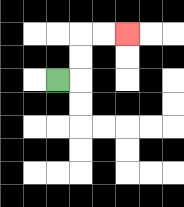{'start': '[2, 3]', 'end': '[5, 1]', 'path_directions': 'R,U,U,R,R', 'path_coordinates': '[[2, 3], [3, 3], [3, 2], [3, 1], [4, 1], [5, 1]]'}